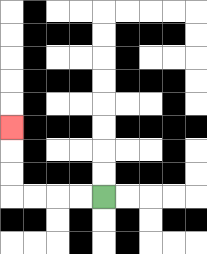{'start': '[4, 8]', 'end': '[0, 5]', 'path_directions': 'L,L,L,L,U,U,U', 'path_coordinates': '[[4, 8], [3, 8], [2, 8], [1, 8], [0, 8], [0, 7], [0, 6], [0, 5]]'}